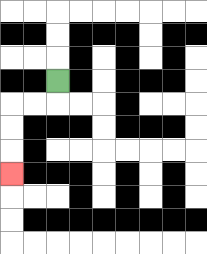{'start': '[2, 3]', 'end': '[0, 7]', 'path_directions': 'D,L,L,D,D,D', 'path_coordinates': '[[2, 3], [2, 4], [1, 4], [0, 4], [0, 5], [0, 6], [0, 7]]'}